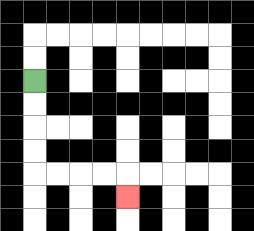{'start': '[1, 3]', 'end': '[5, 8]', 'path_directions': 'D,D,D,D,R,R,R,R,D', 'path_coordinates': '[[1, 3], [1, 4], [1, 5], [1, 6], [1, 7], [2, 7], [3, 7], [4, 7], [5, 7], [5, 8]]'}